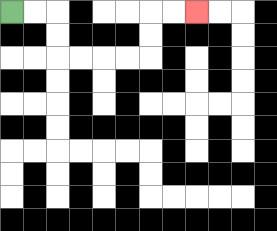{'start': '[0, 0]', 'end': '[8, 0]', 'path_directions': 'R,R,D,D,R,R,R,R,U,U,R,R', 'path_coordinates': '[[0, 0], [1, 0], [2, 0], [2, 1], [2, 2], [3, 2], [4, 2], [5, 2], [6, 2], [6, 1], [6, 0], [7, 0], [8, 0]]'}